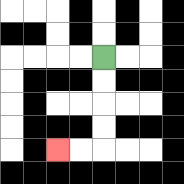{'start': '[4, 2]', 'end': '[2, 6]', 'path_directions': 'D,D,D,D,L,L', 'path_coordinates': '[[4, 2], [4, 3], [4, 4], [4, 5], [4, 6], [3, 6], [2, 6]]'}